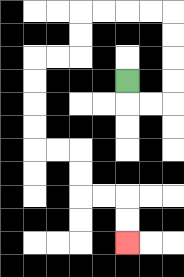{'start': '[5, 3]', 'end': '[5, 10]', 'path_directions': 'D,R,R,U,U,U,U,L,L,L,L,D,D,L,L,D,D,D,D,R,R,D,D,R,R,D,D', 'path_coordinates': '[[5, 3], [5, 4], [6, 4], [7, 4], [7, 3], [7, 2], [7, 1], [7, 0], [6, 0], [5, 0], [4, 0], [3, 0], [3, 1], [3, 2], [2, 2], [1, 2], [1, 3], [1, 4], [1, 5], [1, 6], [2, 6], [3, 6], [3, 7], [3, 8], [4, 8], [5, 8], [5, 9], [5, 10]]'}